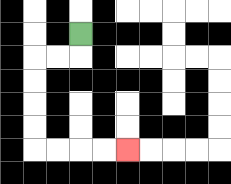{'start': '[3, 1]', 'end': '[5, 6]', 'path_directions': 'D,L,L,D,D,D,D,R,R,R,R', 'path_coordinates': '[[3, 1], [3, 2], [2, 2], [1, 2], [1, 3], [1, 4], [1, 5], [1, 6], [2, 6], [3, 6], [4, 6], [5, 6]]'}